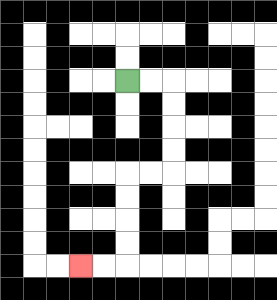{'start': '[5, 3]', 'end': '[3, 11]', 'path_directions': 'R,R,D,D,D,D,L,L,D,D,D,D,L,L', 'path_coordinates': '[[5, 3], [6, 3], [7, 3], [7, 4], [7, 5], [7, 6], [7, 7], [6, 7], [5, 7], [5, 8], [5, 9], [5, 10], [5, 11], [4, 11], [3, 11]]'}